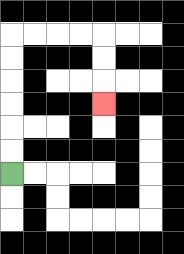{'start': '[0, 7]', 'end': '[4, 4]', 'path_directions': 'U,U,U,U,U,U,R,R,R,R,D,D,D', 'path_coordinates': '[[0, 7], [0, 6], [0, 5], [0, 4], [0, 3], [0, 2], [0, 1], [1, 1], [2, 1], [3, 1], [4, 1], [4, 2], [4, 3], [4, 4]]'}